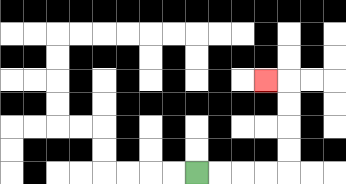{'start': '[8, 7]', 'end': '[11, 3]', 'path_directions': 'R,R,R,R,U,U,U,U,L', 'path_coordinates': '[[8, 7], [9, 7], [10, 7], [11, 7], [12, 7], [12, 6], [12, 5], [12, 4], [12, 3], [11, 3]]'}